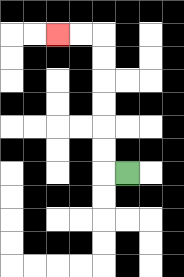{'start': '[5, 7]', 'end': '[2, 1]', 'path_directions': 'L,U,U,U,U,U,U,L,L', 'path_coordinates': '[[5, 7], [4, 7], [4, 6], [4, 5], [4, 4], [4, 3], [4, 2], [4, 1], [3, 1], [2, 1]]'}